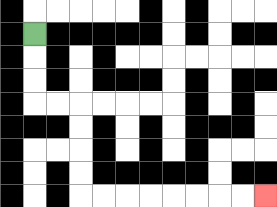{'start': '[1, 1]', 'end': '[11, 8]', 'path_directions': 'D,D,D,R,R,D,D,D,D,R,R,R,R,R,R,R,R', 'path_coordinates': '[[1, 1], [1, 2], [1, 3], [1, 4], [2, 4], [3, 4], [3, 5], [3, 6], [3, 7], [3, 8], [4, 8], [5, 8], [6, 8], [7, 8], [8, 8], [9, 8], [10, 8], [11, 8]]'}